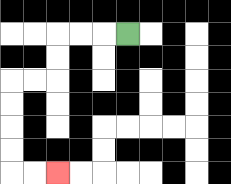{'start': '[5, 1]', 'end': '[2, 7]', 'path_directions': 'L,L,L,D,D,L,L,D,D,D,D,R,R', 'path_coordinates': '[[5, 1], [4, 1], [3, 1], [2, 1], [2, 2], [2, 3], [1, 3], [0, 3], [0, 4], [0, 5], [0, 6], [0, 7], [1, 7], [2, 7]]'}